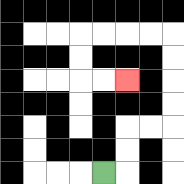{'start': '[4, 7]', 'end': '[5, 3]', 'path_directions': 'R,U,U,R,R,U,U,U,U,L,L,L,L,D,D,R,R', 'path_coordinates': '[[4, 7], [5, 7], [5, 6], [5, 5], [6, 5], [7, 5], [7, 4], [7, 3], [7, 2], [7, 1], [6, 1], [5, 1], [4, 1], [3, 1], [3, 2], [3, 3], [4, 3], [5, 3]]'}